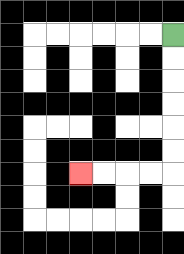{'start': '[7, 1]', 'end': '[3, 7]', 'path_directions': 'D,D,D,D,D,D,L,L,L,L', 'path_coordinates': '[[7, 1], [7, 2], [7, 3], [7, 4], [7, 5], [7, 6], [7, 7], [6, 7], [5, 7], [4, 7], [3, 7]]'}